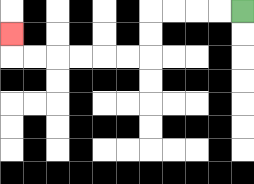{'start': '[10, 0]', 'end': '[0, 1]', 'path_directions': 'L,L,L,L,D,D,L,L,L,L,L,L,U', 'path_coordinates': '[[10, 0], [9, 0], [8, 0], [7, 0], [6, 0], [6, 1], [6, 2], [5, 2], [4, 2], [3, 2], [2, 2], [1, 2], [0, 2], [0, 1]]'}